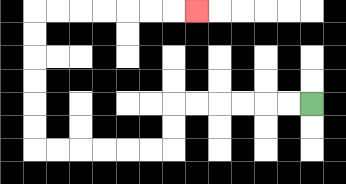{'start': '[13, 4]', 'end': '[8, 0]', 'path_directions': 'L,L,L,L,L,L,D,D,L,L,L,L,L,L,U,U,U,U,U,U,R,R,R,R,R,R,R', 'path_coordinates': '[[13, 4], [12, 4], [11, 4], [10, 4], [9, 4], [8, 4], [7, 4], [7, 5], [7, 6], [6, 6], [5, 6], [4, 6], [3, 6], [2, 6], [1, 6], [1, 5], [1, 4], [1, 3], [1, 2], [1, 1], [1, 0], [2, 0], [3, 0], [4, 0], [5, 0], [6, 0], [7, 0], [8, 0]]'}